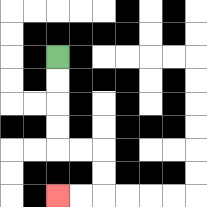{'start': '[2, 2]', 'end': '[2, 8]', 'path_directions': 'D,D,D,D,R,R,D,D,L,L', 'path_coordinates': '[[2, 2], [2, 3], [2, 4], [2, 5], [2, 6], [3, 6], [4, 6], [4, 7], [4, 8], [3, 8], [2, 8]]'}